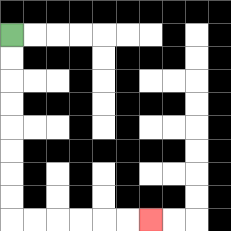{'start': '[0, 1]', 'end': '[6, 9]', 'path_directions': 'D,D,D,D,D,D,D,D,R,R,R,R,R,R', 'path_coordinates': '[[0, 1], [0, 2], [0, 3], [0, 4], [0, 5], [0, 6], [0, 7], [0, 8], [0, 9], [1, 9], [2, 9], [3, 9], [4, 9], [5, 9], [6, 9]]'}